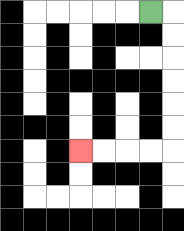{'start': '[6, 0]', 'end': '[3, 6]', 'path_directions': 'R,D,D,D,D,D,D,L,L,L,L', 'path_coordinates': '[[6, 0], [7, 0], [7, 1], [7, 2], [7, 3], [7, 4], [7, 5], [7, 6], [6, 6], [5, 6], [4, 6], [3, 6]]'}